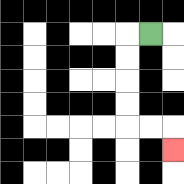{'start': '[6, 1]', 'end': '[7, 6]', 'path_directions': 'L,D,D,D,D,R,R,D', 'path_coordinates': '[[6, 1], [5, 1], [5, 2], [5, 3], [5, 4], [5, 5], [6, 5], [7, 5], [7, 6]]'}